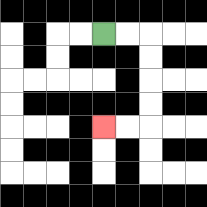{'start': '[4, 1]', 'end': '[4, 5]', 'path_directions': 'R,R,D,D,D,D,L,L', 'path_coordinates': '[[4, 1], [5, 1], [6, 1], [6, 2], [6, 3], [6, 4], [6, 5], [5, 5], [4, 5]]'}